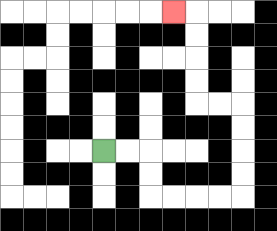{'start': '[4, 6]', 'end': '[7, 0]', 'path_directions': 'R,R,D,D,R,R,R,R,U,U,U,U,L,L,U,U,U,U,L', 'path_coordinates': '[[4, 6], [5, 6], [6, 6], [6, 7], [6, 8], [7, 8], [8, 8], [9, 8], [10, 8], [10, 7], [10, 6], [10, 5], [10, 4], [9, 4], [8, 4], [8, 3], [8, 2], [8, 1], [8, 0], [7, 0]]'}